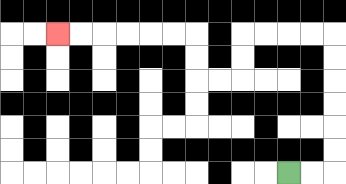{'start': '[12, 7]', 'end': '[2, 1]', 'path_directions': 'R,R,U,U,U,U,U,U,L,L,L,L,D,D,L,L,U,U,L,L,L,L,L,L', 'path_coordinates': '[[12, 7], [13, 7], [14, 7], [14, 6], [14, 5], [14, 4], [14, 3], [14, 2], [14, 1], [13, 1], [12, 1], [11, 1], [10, 1], [10, 2], [10, 3], [9, 3], [8, 3], [8, 2], [8, 1], [7, 1], [6, 1], [5, 1], [4, 1], [3, 1], [2, 1]]'}